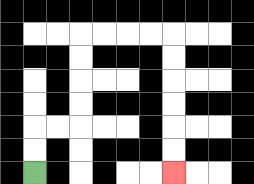{'start': '[1, 7]', 'end': '[7, 7]', 'path_directions': 'U,U,R,R,U,U,U,U,R,R,R,R,D,D,D,D,D,D', 'path_coordinates': '[[1, 7], [1, 6], [1, 5], [2, 5], [3, 5], [3, 4], [3, 3], [3, 2], [3, 1], [4, 1], [5, 1], [6, 1], [7, 1], [7, 2], [7, 3], [7, 4], [7, 5], [7, 6], [7, 7]]'}